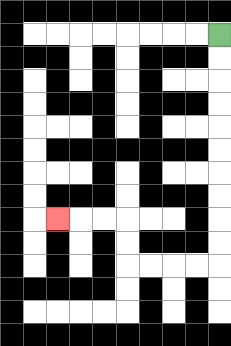{'start': '[9, 1]', 'end': '[2, 9]', 'path_directions': 'D,D,D,D,D,D,D,D,D,D,L,L,L,L,U,U,L,L,L', 'path_coordinates': '[[9, 1], [9, 2], [9, 3], [9, 4], [9, 5], [9, 6], [9, 7], [9, 8], [9, 9], [9, 10], [9, 11], [8, 11], [7, 11], [6, 11], [5, 11], [5, 10], [5, 9], [4, 9], [3, 9], [2, 9]]'}